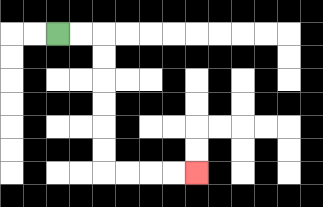{'start': '[2, 1]', 'end': '[8, 7]', 'path_directions': 'R,R,D,D,D,D,D,D,R,R,R,R', 'path_coordinates': '[[2, 1], [3, 1], [4, 1], [4, 2], [4, 3], [4, 4], [4, 5], [4, 6], [4, 7], [5, 7], [6, 7], [7, 7], [8, 7]]'}